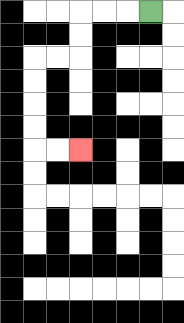{'start': '[6, 0]', 'end': '[3, 6]', 'path_directions': 'L,L,L,D,D,L,L,D,D,D,D,R,R', 'path_coordinates': '[[6, 0], [5, 0], [4, 0], [3, 0], [3, 1], [3, 2], [2, 2], [1, 2], [1, 3], [1, 4], [1, 5], [1, 6], [2, 6], [3, 6]]'}